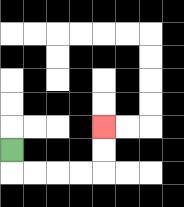{'start': '[0, 6]', 'end': '[4, 5]', 'path_directions': 'D,R,R,R,R,U,U', 'path_coordinates': '[[0, 6], [0, 7], [1, 7], [2, 7], [3, 7], [4, 7], [4, 6], [4, 5]]'}